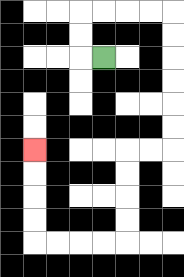{'start': '[4, 2]', 'end': '[1, 6]', 'path_directions': 'L,U,U,R,R,R,R,D,D,D,D,D,D,L,L,D,D,D,D,L,L,L,L,U,U,U,U', 'path_coordinates': '[[4, 2], [3, 2], [3, 1], [3, 0], [4, 0], [5, 0], [6, 0], [7, 0], [7, 1], [7, 2], [7, 3], [7, 4], [7, 5], [7, 6], [6, 6], [5, 6], [5, 7], [5, 8], [5, 9], [5, 10], [4, 10], [3, 10], [2, 10], [1, 10], [1, 9], [1, 8], [1, 7], [1, 6]]'}